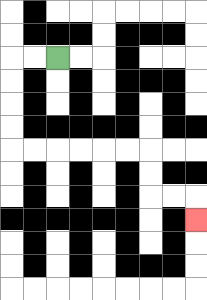{'start': '[2, 2]', 'end': '[8, 9]', 'path_directions': 'L,L,D,D,D,D,R,R,R,R,R,R,D,D,R,R,D', 'path_coordinates': '[[2, 2], [1, 2], [0, 2], [0, 3], [0, 4], [0, 5], [0, 6], [1, 6], [2, 6], [3, 6], [4, 6], [5, 6], [6, 6], [6, 7], [6, 8], [7, 8], [8, 8], [8, 9]]'}